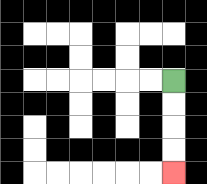{'start': '[7, 3]', 'end': '[7, 7]', 'path_directions': 'D,D,D,D', 'path_coordinates': '[[7, 3], [7, 4], [7, 5], [7, 6], [7, 7]]'}